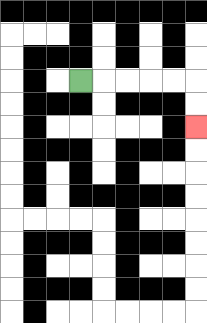{'start': '[3, 3]', 'end': '[8, 5]', 'path_directions': 'R,R,R,R,R,D,D', 'path_coordinates': '[[3, 3], [4, 3], [5, 3], [6, 3], [7, 3], [8, 3], [8, 4], [8, 5]]'}